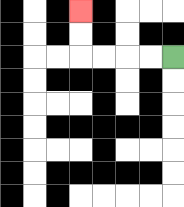{'start': '[7, 2]', 'end': '[3, 0]', 'path_directions': 'L,L,L,L,U,U', 'path_coordinates': '[[7, 2], [6, 2], [5, 2], [4, 2], [3, 2], [3, 1], [3, 0]]'}